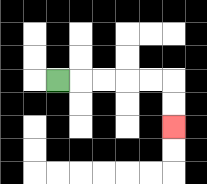{'start': '[2, 3]', 'end': '[7, 5]', 'path_directions': 'R,R,R,R,R,D,D', 'path_coordinates': '[[2, 3], [3, 3], [4, 3], [5, 3], [6, 3], [7, 3], [7, 4], [7, 5]]'}